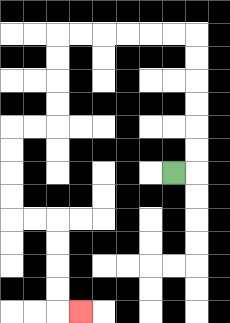{'start': '[7, 7]', 'end': '[3, 13]', 'path_directions': 'R,U,U,U,U,U,U,L,L,L,L,L,L,D,D,D,D,L,L,D,D,D,D,R,R,D,D,D,D,R', 'path_coordinates': '[[7, 7], [8, 7], [8, 6], [8, 5], [8, 4], [8, 3], [8, 2], [8, 1], [7, 1], [6, 1], [5, 1], [4, 1], [3, 1], [2, 1], [2, 2], [2, 3], [2, 4], [2, 5], [1, 5], [0, 5], [0, 6], [0, 7], [0, 8], [0, 9], [1, 9], [2, 9], [2, 10], [2, 11], [2, 12], [2, 13], [3, 13]]'}